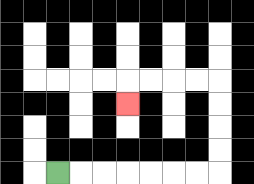{'start': '[2, 7]', 'end': '[5, 4]', 'path_directions': 'R,R,R,R,R,R,R,U,U,U,U,L,L,L,L,D', 'path_coordinates': '[[2, 7], [3, 7], [4, 7], [5, 7], [6, 7], [7, 7], [8, 7], [9, 7], [9, 6], [9, 5], [9, 4], [9, 3], [8, 3], [7, 3], [6, 3], [5, 3], [5, 4]]'}